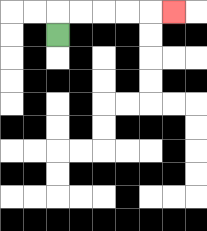{'start': '[2, 1]', 'end': '[7, 0]', 'path_directions': 'U,R,R,R,R,R', 'path_coordinates': '[[2, 1], [2, 0], [3, 0], [4, 0], [5, 0], [6, 0], [7, 0]]'}